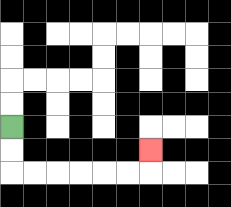{'start': '[0, 5]', 'end': '[6, 6]', 'path_directions': 'D,D,R,R,R,R,R,R,U', 'path_coordinates': '[[0, 5], [0, 6], [0, 7], [1, 7], [2, 7], [3, 7], [4, 7], [5, 7], [6, 7], [6, 6]]'}